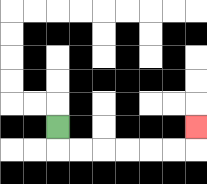{'start': '[2, 5]', 'end': '[8, 5]', 'path_directions': 'D,R,R,R,R,R,R,U', 'path_coordinates': '[[2, 5], [2, 6], [3, 6], [4, 6], [5, 6], [6, 6], [7, 6], [8, 6], [8, 5]]'}